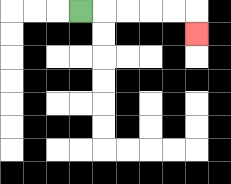{'start': '[3, 0]', 'end': '[8, 1]', 'path_directions': 'R,R,R,R,R,D', 'path_coordinates': '[[3, 0], [4, 0], [5, 0], [6, 0], [7, 0], [8, 0], [8, 1]]'}